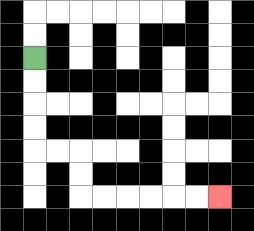{'start': '[1, 2]', 'end': '[9, 8]', 'path_directions': 'D,D,D,D,R,R,D,D,R,R,R,R,R,R', 'path_coordinates': '[[1, 2], [1, 3], [1, 4], [1, 5], [1, 6], [2, 6], [3, 6], [3, 7], [3, 8], [4, 8], [5, 8], [6, 8], [7, 8], [8, 8], [9, 8]]'}